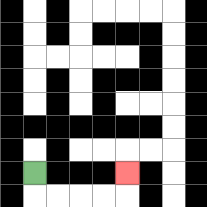{'start': '[1, 7]', 'end': '[5, 7]', 'path_directions': 'D,R,R,R,R,U', 'path_coordinates': '[[1, 7], [1, 8], [2, 8], [3, 8], [4, 8], [5, 8], [5, 7]]'}